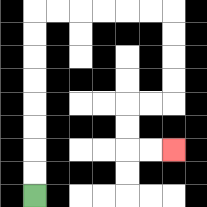{'start': '[1, 8]', 'end': '[7, 6]', 'path_directions': 'U,U,U,U,U,U,U,U,R,R,R,R,R,R,D,D,D,D,L,L,D,D,R,R', 'path_coordinates': '[[1, 8], [1, 7], [1, 6], [1, 5], [1, 4], [1, 3], [1, 2], [1, 1], [1, 0], [2, 0], [3, 0], [4, 0], [5, 0], [6, 0], [7, 0], [7, 1], [7, 2], [7, 3], [7, 4], [6, 4], [5, 4], [5, 5], [5, 6], [6, 6], [7, 6]]'}